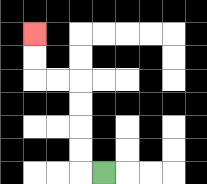{'start': '[4, 7]', 'end': '[1, 1]', 'path_directions': 'L,U,U,U,U,L,L,U,U', 'path_coordinates': '[[4, 7], [3, 7], [3, 6], [3, 5], [3, 4], [3, 3], [2, 3], [1, 3], [1, 2], [1, 1]]'}